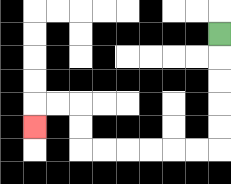{'start': '[9, 1]', 'end': '[1, 5]', 'path_directions': 'D,D,D,D,D,L,L,L,L,L,L,U,U,L,L,D', 'path_coordinates': '[[9, 1], [9, 2], [9, 3], [9, 4], [9, 5], [9, 6], [8, 6], [7, 6], [6, 6], [5, 6], [4, 6], [3, 6], [3, 5], [3, 4], [2, 4], [1, 4], [1, 5]]'}